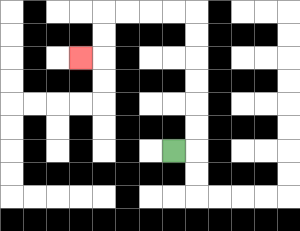{'start': '[7, 6]', 'end': '[3, 2]', 'path_directions': 'R,U,U,U,U,U,U,L,L,L,L,D,D,L', 'path_coordinates': '[[7, 6], [8, 6], [8, 5], [8, 4], [8, 3], [8, 2], [8, 1], [8, 0], [7, 0], [6, 0], [5, 0], [4, 0], [4, 1], [4, 2], [3, 2]]'}